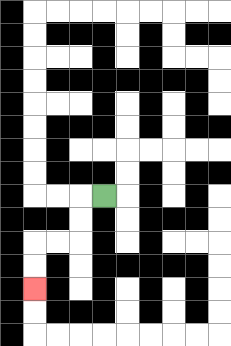{'start': '[4, 8]', 'end': '[1, 12]', 'path_directions': 'L,D,D,L,L,D,D', 'path_coordinates': '[[4, 8], [3, 8], [3, 9], [3, 10], [2, 10], [1, 10], [1, 11], [1, 12]]'}